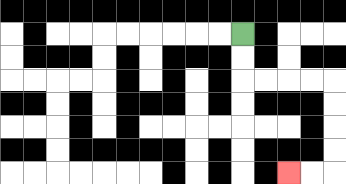{'start': '[10, 1]', 'end': '[12, 7]', 'path_directions': 'D,D,R,R,R,R,D,D,D,D,L,L', 'path_coordinates': '[[10, 1], [10, 2], [10, 3], [11, 3], [12, 3], [13, 3], [14, 3], [14, 4], [14, 5], [14, 6], [14, 7], [13, 7], [12, 7]]'}